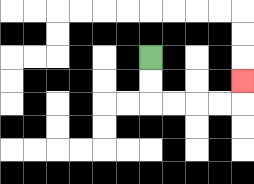{'start': '[6, 2]', 'end': '[10, 3]', 'path_directions': 'D,D,R,R,R,R,U', 'path_coordinates': '[[6, 2], [6, 3], [6, 4], [7, 4], [8, 4], [9, 4], [10, 4], [10, 3]]'}